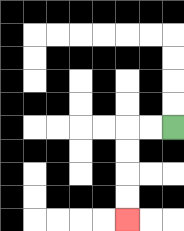{'start': '[7, 5]', 'end': '[5, 9]', 'path_directions': 'L,L,D,D,D,D', 'path_coordinates': '[[7, 5], [6, 5], [5, 5], [5, 6], [5, 7], [5, 8], [5, 9]]'}